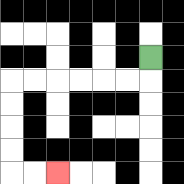{'start': '[6, 2]', 'end': '[2, 7]', 'path_directions': 'D,L,L,L,L,L,L,D,D,D,D,R,R', 'path_coordinates': '[[6, 2], [6, 3], [5, 3], [4, 3], [3, 3], [2, 3], [1, 3], [0, 3], [0, 4], [0, 5], [0, 6], [0, 7], [1, 7], [2, 7]]'}